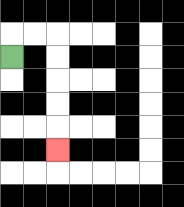{'start': '[0, 2]', 'end': '[2, 6]', 'path_directions': 'U,R,R,D,D,D,D,D', 'path_coordinates': '[[0, 2], [0, 1], [1, 1], [2, 1], [2, 2], [2, 3], [2, 4], [2, 5], [2, 6]]'}